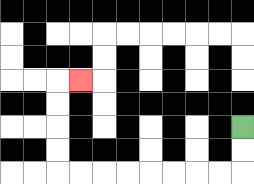{'start': '[10, 5]', 'end': '[3, 3]', 'path_directions': 'D,D,L,L,L,L,L,L,L,L,U,U,U,U,R', 'path_coordinates': '[[10, 5], [10, 6], [10, 7], [9, 7], [8, 7], [7, 7], [6, 7], [5, 7], [4, 7], [3, 7], [2, 7], [2, 6], [2, 5], [2, 4], [2, 3], [3, 3]]'}